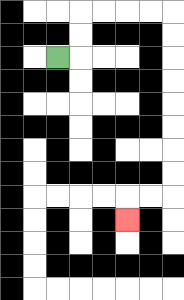{'start': '[2, 2]', 'end': '[5, 9]', 'path_directions': 'R,U,U,R,R,R,R,D,D,D,D,D,D,D,D,L,L,D', 'path_coordinates': '[[2, 2], [3, 2], [3, 1], [3, 0], [4, 0], [5, 0], [6, 0], [7, 0], [7, 1], [7, 2], [7, 3], [7, 4], [7, 5], [7, 6], [7, 7], [7, 8], [6, 8], [5, 8], [5, 9]]'}